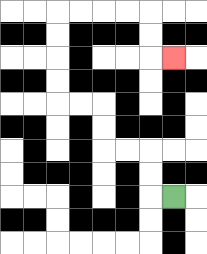{'start': '[7, 8]', 'end': '[7, 2]', 'path_directions': 'L,U,U,L,L,U,U,L,L,U,U,U,U,R,R,R,R,D,D,R', 'path_coordinates': '[[7, 8], [6, 8], [6, 7], [6, 6], [5, 6], [4, 6], [4, 5], [4, 4], [3, 4], [2, 4], [2, 3], [2, 2], [2, 1], [2, 0], [3, 0], [4, 0], [5, 0], [6, 0], [6, 1], [6, 2], [7, 2]]'}